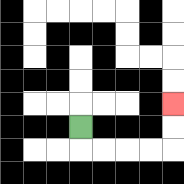{'start': '[3, 5]', 'end': '[7, 4]', 'path_directions': 'D,R,R,R,R,U,U', 'path_coordinates': '[[3, 5], [3, 6], [4, 6], [5, 6], [6, 6], [7, 6], [7, 5], [7, 4]]'}